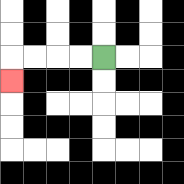{'start': '[4, 2]', 'end': '[0, 3]', 'path_directions': 'L,L,L,L,D', 'path_coordinates': '[[4, 2], [3, 2], [2, 2], [1, 2], [0, 2], [0, 3]]'}